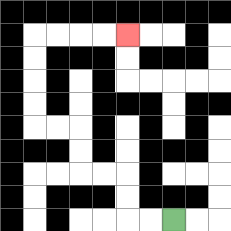{'start': '[7, 9]', 'end': '[5, 1]', 'path_directions': 'L,L,U,U,L,L,U,U,L,L,U,U,U,U,R,R,R,R', 'path_coordinates': '[[7, 9], [6, 9], [5, 9], [5, 8], [5, 7], [4, 7], [3, 7], [3, 6], [3, 5], [2, 5], [1, 5], [1, 4], [1, 3], [1, 2], [1, 1], [2, 1], [3, 1], [4, 1], [5, 1]]'}